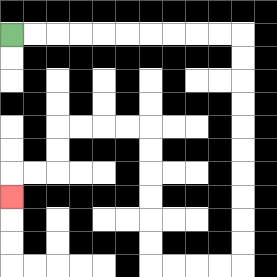{'start': '[0, 1]', 'end': '[0, 8]', 'path_directions': 'R,R,R,R,R,R,R,R,R,R,D,D,D,D,D,D,D,D,D,D,L,L,L,L,U,U,U,U,U,U,L,L,L,L,D,D,L,L,D', 'path_coordinates': '[[0, 1], [1, 1], [2, 1], [3, 1], [4, 1], [5, 1], [6, 1], [7, 1], [8, 1], [9, 1], [10, 1], [10, 2], [10, 3], [10, 4], [10, 5], [10, 6], [10, 7], [10, 8], [10, 9], [10, 10], [10, 11], [9, 11], [8, 11], [7, 11], [6, 11], [6, 10], [6, 9], [6, 8], [6, 7], [6, 6], [6, 5], [5, 5], [4, 5], [3, 5], [2, 5], [2, 6], [2, 7], [1, 7], [0, 7], [0, 8]]'}